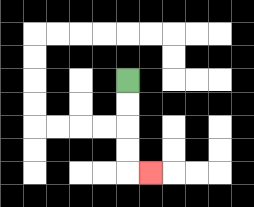{'start': '[5, 3]', 'end': '[6, 7]', 'path_directions': 'D,D,D,D,R', 'path_coordinates': '[[5, 3], [5, 4], [5, 5], [5, 6], [5, 7], [6, 7]]'}